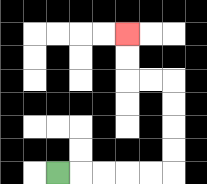{'start': '[2, 7]', 'end': '[5, 1]', 'path_directions': 'R,R,R,R,R,U,U,U,U,L,L,U,U', 'path_coordinates': '[[2, 7], [3, 7], [4, 7], [5, 7], [6, 7], [7, 7], [7, 6], [7, 5], [7, 4], [7, 3], [6, 3], [5, 3], [5, 2], [5, 1]]'}